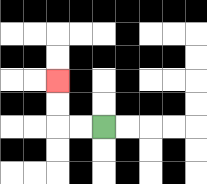{'start': '[4, 5]', 'end': '[2, 3]', 'path_directions': 'L,L,U,U', 'path_coordinates': '[[4, 5], [3, 5], [2, 5], [2, 4], [2, 3]]'}